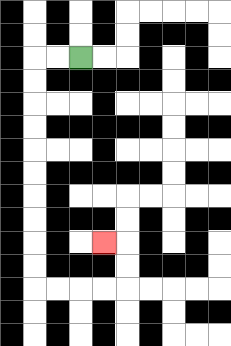{'start': '[3, 2]', 'end': '[4, 10]', 'path_directions': 'L,L,D,D,D,D,D,D,D,D,D,D,R,R,R,R,U,U,L', 'path_coordinates': '[[3, 2], [2, 2], [1, 2], [1, 3], [1, 4], [1, 5], [1, 6], [1, 7], [1, 8], [1, 9], [1, 10], [1, 11], [1, 12], [2, 12], [3, 12], [4, 12], [5, 12], [5, 11], [5, 10], [4, 10]]'}